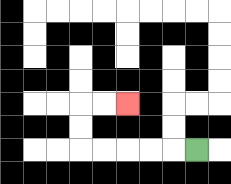{'start': '[8, 6]', 'end': '[5, 4]', 'path_directions': 'L,L,L,L,L,U,U,R,R', 'path_coordinates': '[[8, 6], [7, 6], [6, 6], [5, 6], [4, 6], [3, 6], [3, 5], [3, 4], [4, 4], [5, 4]]'}